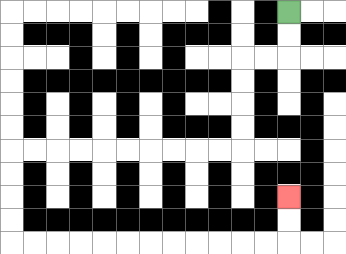{'start': '[12, 0]', 'end': '[12, 8]', 'path_directions': 'D,D,L,L,D,D,D,D,L,L,L,L,L,L,L,L,L,L,D,D,D,D,R,R,R,R,R,R,R,R,R,R,R,R,U,U', 'path_coordinates': '[[12, 0], [12, 1], [12, 2], [11, 2], [10, 2], [10, 3], [10, 4], [10, 5], [10, 6], [9, 6], [8, 6], [7, 6], [6, 6], [5, 6], [4, 6], [3, 6], [2, 6], [1, 6], [0, 6], [0, 7], [0, 8], [0, 9], [0, 10], [1, 10], [2, 10], [3, 10], [4, 10], [5, 10], [6, 10], [7, 10], [8, 10], [9, 10], [10, 10], [11, 10], [12, 10], [12, 9], [12, 8]]'}